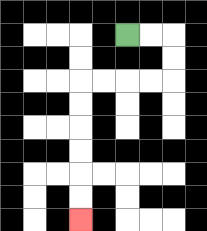{'start': '[5, 1]', 'end': '[3, 9]', 'path_directions': 'R,R,D,D,L,L,L,L,D,D,D,D,D,D', 'path_coordinates': '[[5, 1], [6, 1], [7, 1], [7, 2], [7, 3], [6, 3], [5, 3], [4, 3], [3, 3], [3, 4], [3, 5], [3, 6], [3, 7], [3, 8], [3, 9]]'}